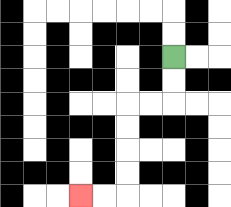{'start': '[7, 2]', 'end': '[3, 8]', 'path_directions': 'D,D,L,L,D,D,D,D,L,L', 'path_coordinates': '[[7, 2], [7, 3], [7, 4], [6, 4], [5, 4], [5, 5], [5, 6], [5, 7], [5, 8], [4, 8], [3, 8]]'}